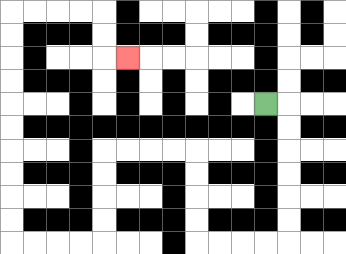{'start': '[11, 4]', 'end': '[5, 2]', 'path_directions': 'R,D,D,D,D,D,D,L,L,L,L,U,U,U,U,L,L,L,L,D,D,D,D,L,L,L,L,U,U,U,U,U,U,U,U,U,U,R,R,R,R,D,D,R', 'path_coordinates': '[[11, 4], [12, 4], [12, 5], [12, 6], [12, 7], [12, 8], [12, 9], [12, 10], [11, 10], [10, 10], [9, 10], [8, 10], [8, 9], [8, 8], [8, 7], [8, 6], [7, 6], [6, 6], [5, 6], [4, 6], [4, 7], [4, 8], [4, 9], [4, 10], [3, 10], [2, 10], [1, 10], [0, 10], [0, 9], [0, 8], [0, 7], [0, 6], [0, 5], [0, 4], [0, 3], [0, 2], [0, 1], [0, 0], [1, 0], [2, 0], [3, 0], [4, 0], [4, 1], [4, 2], [5, 2]]'}